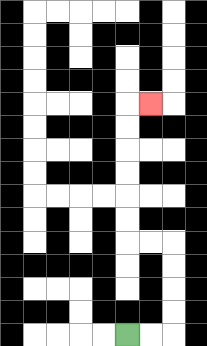{'start': '[5, 14]', 'end': '[6, 4]', 'path_directions': 'R,R,U,U,U,U,L,L,U,U,U,U,U,U,R', 'path_coordinates': '[[5, 14], [6, 14], [7, 14], [7, 13], [7, 12], [7, 11], [7, 10], [6, 10], [5, 10], [5, 9], [5, 8], [5, 7], [5, 6], [5, 5], [5, 4], [6, 4]]'}